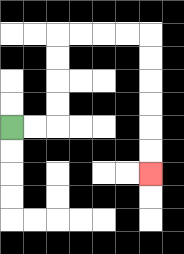{'start': '[0, 5]', 'end': '[6, 7]', 'path_directions': 'R,R,U,U,U,U,R,R,R,R,D,D,D,D,D,D', 'path_coordinates': '[[0, 5], [1, 5], [2, 5], [2, 4], [2, 3], [2, 2], [2, 1], [3, 1], [4, 1], [5, 1], [6, 1], [6, 2], [6, 3], [6, 4], [6, 5], [6, 6], [6, 7]]'}